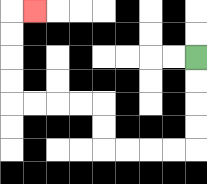{'start': '[8, 2]', 'end': '[1, 0]', 'path_directions': 'D,D,D,D,L,L,L,L,U,U,L,L,L,L,U,U,U,U,R', 'path_coordinates': '[[8, 2], [8, 3], [8, 4], [8, 5], [8, 6], [7, 6], [6, 6], [5, 6], [4, 6], [4, 5], [4, 4], [3, 4], [2, 4], [1, 4], [0, 4], [0, 3], [0, 2], [0, 1], [0, 0], [1, 0]]'}